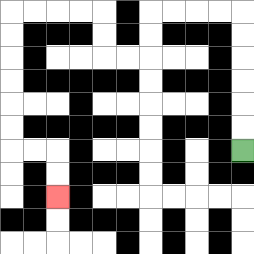{'start': '[10, 6]', 'end': '[2, 8]', 'path_directions': 'U,U,U,U,U,U,L,L,L,L,D,D,L,L,U,U,L,L,L,L,D,D,D,D,D,D,R,R,D,D', 'path_coordinates': '[[10, 6], [10, 5], [10, 4], [10, 3], [10, 2], [10, 1], [10, 0], [9, 0], [8, 0], [7, 0], [6, 0], [6, 1], [6, 2], [5, 2], [4, 2], [4, 1], [4, 0], [3, 0], [2, 0], [1, 0], [0, 0], [0, 1], [0, 2], [0, 3], [0, 4], [0, 5], [0, 6], [1, 6], [2, 6], [2, 7], [2, 8]]'}